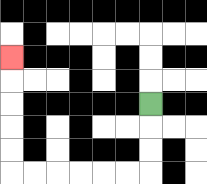{'start': '[6, 4]', 'end': '[0, 2]', 'path_directions': 'D,D,D,L,L,L,L,L,L,U,U,U,U,U', 'path_coordinates': '[[6, 4], [6, 5], [6, 6], [6, 7], [5, 7], [4, 7], [3, 7], [2, 7], [1, 7], [0, 7], [0, 6], [0, 5], [0, 4], [0, 3], [0, 2]]'}